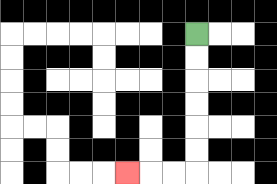{'start': '[8, 1]', 'end': '[5, 7]', 'path_directions': 'D,D,D,D,D,D,L,L,L', 'path_coordinates': '[[8, 1], [8, 2], [8, 3], [8, 4], [8, 5], [8, 6], [8, 7], [7, 7], [6, 7], [5, 7]]'}